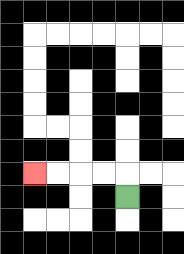{'start': '[5, 8]', 'end': '[1, 7]', 'path_directions': 'U,L,L,L,L', 'path_coordinates': '[[5, 8], [5, 7], [4, 7], [3, 7], [2, 7], [1, 7]]'}